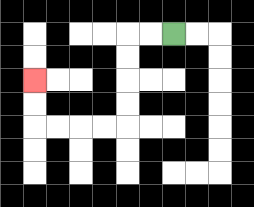{'start': '[7, 1]', 'end': '[1, 3]', 'path_directions': 'L,L,D,D,D,D,L,L,L,L,U,U', 'path_coordinates': '[[7, 1], [6, 1], [5, 1], [5, 2], [5, 3], [5, 4], [5, 5], [4, 5], [3, 5], [2, 5], [1, 5], [1, 4], [1, 3]]'}